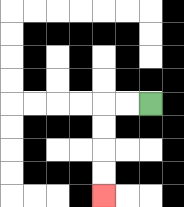{'start': '[6, 4]', 'end': '[4, 8]', 'path_directions': 'L,L,D,D,D,D', 'path_coordinates': '[[6, 4], [5, 4], [4, 4], [4, 5], [4, 6], [4, 7], [4, 8]]'}